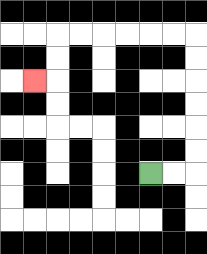{'start': '[6, 7]', 'end': '[1, 3]', 'path_directions': 'R,R,U,U,U,U,U,U,L,L,L,L,L,L,D,D,L', 'path_coordinates': '[[6, 7], [7, 7], [8, 7], [8, 6], [8, 5], [8, 4], [8, 3], [8, 2], [8, 1], [7, 1], [6, 1], [5, 1], [4, 1], [3, 1], [2, 1], [2, 2], [2, 3], [1, 3]]'}